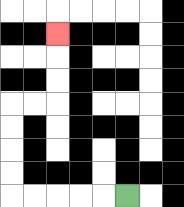{'start': '[5, 8]', 'end': '[2, 1]', 'path_directions': 'L,L,L,L,L,U,U,U,U,R,R,U,U,U', 'path_coordinates': '[[5, 8], [4, 8], [3, 8], [2, 8], [1, 8], [0, 8], [0, 7], [0, 6], [0, 5], [0, 4], [1, 4], [2, 4], [2, 3], [2, 2], [2, 1]]'}